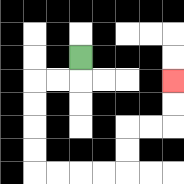{'start': '[3, 2]', 'end': '[7, 3]', 'path_directions': 'D,L,L,D,D,D,D,R,R,R,R,U,U,R,R,U,U', 'path_coordinates': '[[3, 2], [3, 3], [2, 3], [1, 3], [1, 4], [1, 5], [1, 6], [1, 7], [2, 7], [3, 7], [4, 7], [5, 7], [5, 6], [5, 5], [6, 5], [7, 5], [7, 4], [7, 3]]'}